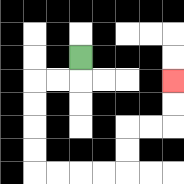{'start': '[3, 2]', 'end': '[7, 3]', 'path_directions': 'D,L,L,D,D,D,D,R,R,R,R,U,U,R,R,U,U', 'path_coordinates': '[[3, 2], [3, 3], [2, 3], [1, 3], [1, 4], [1, 5], [1, 6], [1, 7], [2, 7], [3, 7], [4, 7], [5, 7], [5, 6], [5, 5], [6, 5], [7, 5], [7, 4], [7, 3]]'}